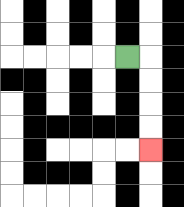{'start': '[5, 2]', 'end': '[6, 6]', 'path_directions': 'R,D,D,D,D', 'path_coordinates': '[[5, 2], [6, 2], [6, 3], [6, 4], [6, 5], [6, 6]]'}